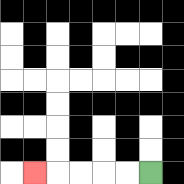{'start': '[6, 7]', 'end': '[1, 7]', 'path_directions': 'L,L,L,L,L', 'path_coordinates': '[[6, 7], [5, 7], [4, 7], [3, 7], [2, 7], [1, 7]]'}